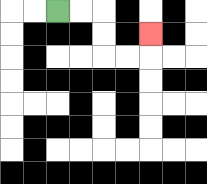{'start': '[2, 0]', 'end': '[6, 1]', 'path_directions': 'R,R,D,D,R,R,U', 'path_coordinates': '[[2, 0], [3, 0], [4, 0], [4, 1], [4, 2], [5, 2], [6, 2], [6, 1]]'}